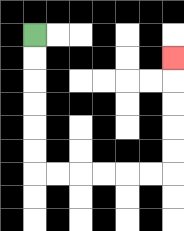{'start': '[1, 1]', 'end': '[7, 2]', 'path_directions': 'D,D,D,D,D,D,R,R,R,R,R,R,U,U,U,U,U', 'path_coordinates': '[[1, 1], [1, 2], [1, 3], [1, 4], [1, 5], [1, 6], [1, 7], [2, 7], [3, 7], [4, 7], [5, 7], [6, 7], [7, 7], [7, 6], [7, 5], [7, 4], [7, 3], [7, 2]]'}